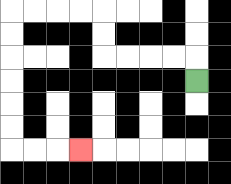{'start': '[8, 3]', 'end': '[3, 6]', 'path_directions': 'U,L,L,L,L,U,U,L,L,L,L,D,D,D,D,D,D,R,R,R', 'path_coordinates': '[[8, 3], [8, 2], [7, 2], [6, 2], [5, 2], [4, 2], [4, 1], [4, 0], [3, 0], [2, 0], [1, 0], [0, 0], [0, 1], [0, 2], [0, 3], [0, 4], [0, 5], [0, 6], [1, 6], [2, 6], [3, 6]]'}